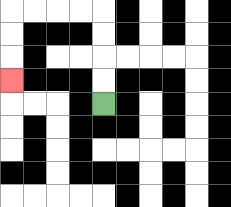{'start': '[4, 4]', 'end': '[0, 3]', 'path_directions': 'U,U,U,U,L,L,L,L,D,D,D', 'path_coordinates': '[[4, 4], [4, 3], [4, 2], [4, 1], [4, 0], [3, 0], [2, 0], [1, 0], [0, 0], [0, 1], [0, 2], [0, 3]]'}